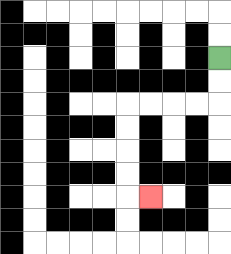{'start': '[9, 2]', 'end': '[6, 8]', 'path_directions': 'D,D,L,L,L,L,D,D,D,D,R', 'path_coordinates': '[[9, 2], [9, 3], [9, 4], [8, 4], [7, 4], [6, 4], [5, 4], [5, 5], [5, 6], [5, 7], [5, 8], [6, 8]]'}